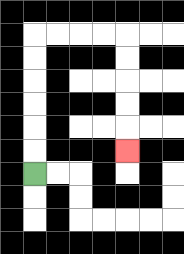{'start': '[1, 7]', 'end': '[5, 6]', 'path_directions': 'U,U,U,U,U,U,R,R,R,R,D,D,D,D,D', 'path_coordinates': '[[1, 7], [1, 6], [1, 5], [1, 4], [1, 3], [1, 2], [1, 1], [2, 1], [3, 1], [4, 1], [5, 1], [5, 2], [5, 3], [5, 4], [5, 5], [5, 6]]'}